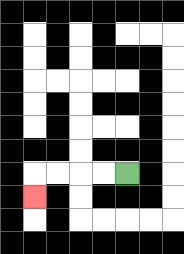{'start': '[5, 7]', 'end': '[1, 8]', 'path_directions': 'L,L,L,L,D', 'path_coordinates': '[[5, 7], [4, 7], [3, 7], [2, 7], [1, 7], [1, 8]]'}